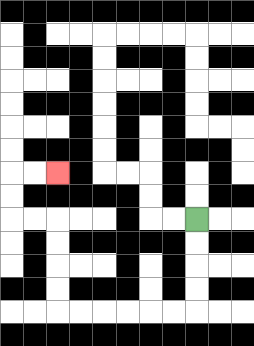{'start': '[8, 9]', 'end': '[2, 7]', 'path_directions': 'D,D,D,D,L,L,L,L,L,L,U,U,U,U,L,L,U,U,R,R', 'path_coordinates': '[[8, 9], [8, 10], [8, 11], [8, 12], [8, 13], [7, 13], [6, 13], [5, 13], [4, 13], [3, 13], [2, 13], [2, 12], [2, 11], [2, 10], [2, 9], [1, 9], [0, 9], [0, 8], [0, 7], [1, 7], [2, 7]]'}